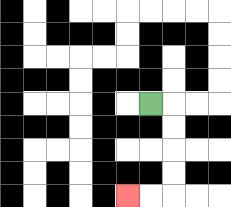{'start': '[6, 4]', 'end': '[5, 8]', 'path_directions': 'R,D,D,D,D,L,L', 'path_coordinates': '[[6, 4], [7, 4], [7, 5], [7, 6], [7, 7], [7, 8], [6, 8], [5, 8]]'}